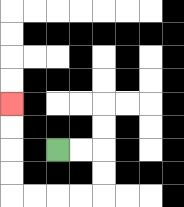{'start': '[2, 6]', 'end': '[0, 4]', 'path_directions': 'R,R,D,D,L,L,L,L,U,U,U,U', 'path_coordinates': '[[2, 6], [3, 6], [4, 6], [4, 7], [4, 8], [3, 8], [2, 8], [1, 8], [0, 8], [0, 7], [0, 6], [0, 5], [0, 4]]'}